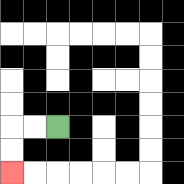{'start': '[2, 5]', 'end': '[0, 7]', 'path_directions': 'L,L,D,D', 'path_coordinates': '[[2, 5], [1, 5], [0, 5], [0, 6], [0, 7]]'}